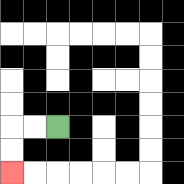{'start': '[2, 5]', 'end': '[0, 7]', 'path_directions': 'L,L,D,D', 'path_coordinates': '[[2, 5], [1, 5], [0, 5], [0, 6], [0, 7]]'}